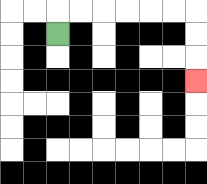{'start': '[2, 1]', 'end': '[8, 3]', 'path_directions': 'U,R,R,R,R,R,R,D,D,D', 'path_coordinates': '[[2, 1], [2, 0], [3, 0], [4, 0], [5, 0], [6, 0], [7, 0], [8, 0], [8, 1], [8, 2], [8, 3]]'}